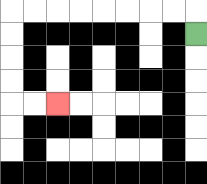{'start': '[8, 1]', 'end': '[2, 4]', 'path_directions': 'U,L,L,L,L,L,L,L,L,D,D,D,D,R,R', 'path_coordinates': '[[8, 1], [8, 0], [7, 0], [6, 0], [5, 0], [4, 0], [3, 0], [2, 0], [1, 0], [0, 0], [0, 1], [0, 2], [0, 3], [0, 4], [1, 4], [2, 4]]'}